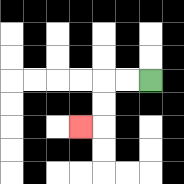{'start': '[6, 3]', 'end': '[3, 5]', 'path_directions': 'L,L,D,D,L', 'path_coordinates': '[[6, 3], [5, 3], [4, 3], [4, 4], [4, 5], [3, 5]]'}